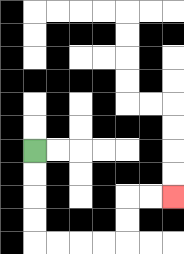{'start': '[1, 6]', 'end': '[7, 8]', 'path_directions': 'D,D,D,D,R,R,R,R,U,U,R,R', 'path_coordinates': '[[1, 6], [1, 7], [1, 8], [1, 9], [1, 10], [2, 10], [3, 10], [4, 10], [5, 10], [5, 9], [5, 8], [6, 8], [7, 8]]'}